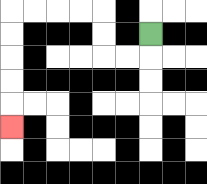{'start': '[6, 1]', 'end': '[0, 5]', 'path_directions': 'D,L,L,U,U,L,L,L,L,D,D,D,D,D', 'path_coordinates': '[[6, 1], [6, 2], [5, 2], [4, 2], [4, 1], [4, 0], [3, 0], [2, 0], [1, 0], [0, 0], [0, 1], [0, 2], [0, 3], [0, 4], [0, 5]]'}